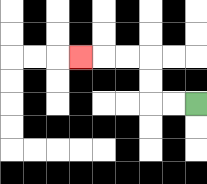{'start': '[8, 4]', 'end': '[3, 2]', 'path_directions': 'L,L,U,U,L,L,L', 'path_coordinates': '[[8, 4], [7, 4], [6, 4], [6, 3], [6, 2], [5, 2], [4, 2], [3, 2]]'}